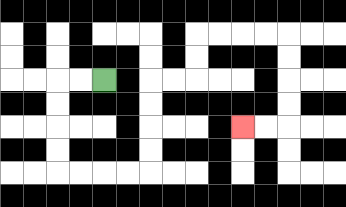{'start': '[4, 3]', 'end': '[10, 5]', 'path_directions': 'L,L,D,D,D,D,R,R,R,R,U,U,U,U,R,R,U,U,R,R,R,R,D,D,D,D,L,L', 'path_coordinates': '[[4, 3], [3, 3], [2, 3], [2, 4], [2, 5], [2, 6], [2, 7], [3, 7], [4, 7], [5, 7], [6, 7], [6, 6], [6, 5], [6, 4], [6, 3], [7, 3], [8, 3], [8, 2], [8, 1], [9, 1], [10, 1], [11, 1], [12, 1], [12, 2], [12, 3], [12, 4], [12, 5], [11, 5], [10, 5]]'}